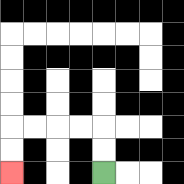{'start': '[4, 7]', 'end': '[0, 7]', 'path_directions': 'U,U,L,L,L,L,D,D', 'path_coordinates': '[[4, 7], [4, 6], [4, 5], [3, 5], [2, 5], [1, 5], [0, 5], [0, 6], [0, 7]]'}